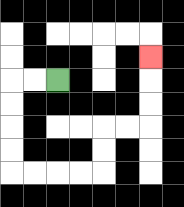{'start': '[2, 3]', 'end': '[6, 2]', 'path_directions': 'L,L,D,D,D,D,R,R,R,R,U,U,R,R,U,U,U', 'path_coordinates': '[[2, 3], [1, 3], [0, 3], [0, 4], [0, 5], [0, 6], [0, 7], [1, 7], [2, 7], [3, 7], [4, 7], [4, 6], [4, 5], [5, 5], [6, 5], [6, 4], [6, 3], [6, 2]]'}